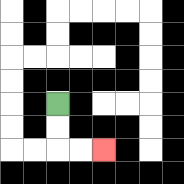{'start': '[2, 4]', 'end': '[4, 6]', 'path_directions': 'D,D,R,R', 'path_coordinates': '[[2, 4], [2, 5], [2, 6], [3, 6], [4, 6]]'}